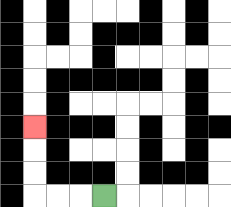{'start': '[4, 8]', 'end': '[1, 5]', 'path_directions': 'L,L,L,U,U,U', 'path_coordinates': '[[4, 8], [3, 8], [2, 8], [1, 8], [1, 7], [1, 6], [1, 5]]'}